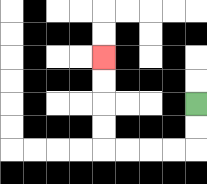{'start': '[8, 4]', 'end': '[4, 2]', 'path_directions': 'D,D,L,L,L,L,U,U,U,U', 'path_coordinates': '[[8, 4], [8, 5], [8, 6], [7, 6], [6, 6], [5, 6], [4, 6], [4, 5], [4, 4], [4, 3], [4, 2]]'}